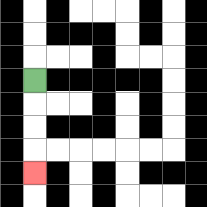{'start': '[1, 3]', 'end': '[1, 7]', 'path_directions': 'D,D,D,D', 'path_coordinates': '[[1, 3], [1, 4], [1, 5], [1, 6], [1, 7]]'}